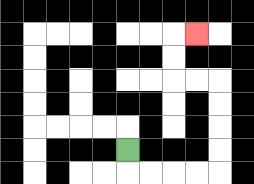{'start': '[5, 6]', 'end': '[8, 1]', 'path_directions': 'D,R,R,R,R,U,U,U,U,L,L,U,U,R', 'path_coordinates': '[[5, 6], [5, 7], [6, 7], [7, 7], [8, 7], [9, 7], [9, 6], [9, 5], [9, 4], [9, 3], [8, 3], [7, 3], [7, 2], [7, 1], [8, 1]]'}